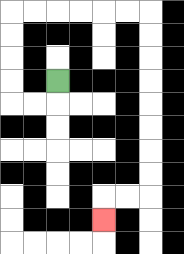{'start': '[2, 3]', 'end': '[4, 9]', 'path_directions': 'D,L,L,U,U,U,U,R,R,R,R,R,R,D,D,D,D,D,D,D,D,L,L,D', 'path_coordinates': '[[2, 3], [2, 4], [1, 4], [0, 4], [0, 3], [0, 2], [0, 1], [0, 0], [1, 0], [2, 0], [3, 0], [4, 0], [5, 0], [6, 0], [6, 1], [6, 2], [6, 3], [6, 4], [6, 5], [6, 6], [6, 7], [6, 8], [5, 8], [4, 8], [4, 9]]'}